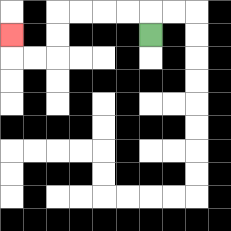{'start': '[6, 1]', 'end': '[0, 1]', 'path_directions': 'U,L,L,L,L,D,D,L,L,U', 'path_coordinates': '[[6, 1], [6, 0], [5, 0], [4, 0], [3, 0], [2, 0], [2, 1], [2, 2], [1, 2], [0, 2], [0, 1]]'}